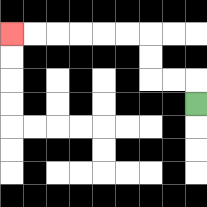{'start': '[8, 4]', 'end': '[0, 1]', 'path_directions': 'U,L,L,U,U,L,L,L,L,L,L', 'path_coordinates': '[[8, 4], [8, 3], [7, 3], [6, 3], [6, 2], [6, 1], [5, 1], [4, 1], [3, 1], [2, 1], [1, 1], [0, 1]]'}